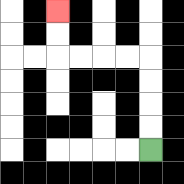{'start': '[6, 6]', 'end': '[2, 0]', 'path_directions': 'U,U,U,U,L,L,L,L,U,U', 'path_coordinates': '[[6, 6], [6, 5], [6, 4], [6, 3], [6, 2], [5, 2], [4, 2], [3, 2], [2, 2], [2, 1], [2, 0]]'}